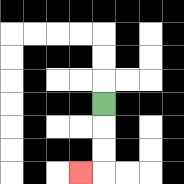{'start': '[4, 4]', 'end': '[3, 7]', 'path_directions': 'D,D,D,L', 'path_coordinates': '[[4, 4], [4, 5], [4, 6], [4, 7], [3, 7]]'}